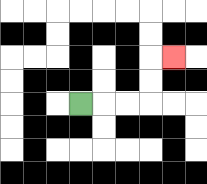{'start': '[3, 4]', 'end': '[7, 2]', 'path_directions': 'R,R,R,U,U,R', 'path_coordinates': '[[3, 4], [4, 4], [5, 4], [6, 4], [6, 3], [6, 2], [7, 2]]'}